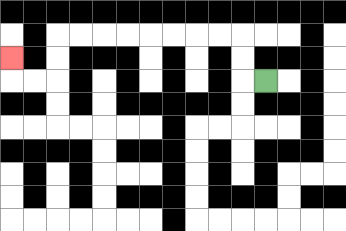{'start': '[11, 3]', 'end': '[0, 2]', 'path_directions': 'L,U,U,L,L,L,L,L,L,L,L,D,D,L,L,U', 'path_coordinates': '[[11, 3], [10, 3], [10, 2], [10, 1], [9, 1], [8, 1], [7, 1], [6, 1], [5, 1], [4, 1], [3, 1], [2, 1], [2, 2], [2, 3], [1, 3], [0, 3], [0, 2]]'}